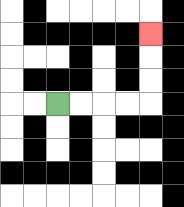{'start': '[2, 4]', 'end': '[6, 1]', 'path_directions': 'R,R,R,R,U,U,U', 'path_coordinates': '[[2, 4], [3, 4], [4, 4], [5, 4], [6, 4], [6, 3], [6, 2], [6, 1]]'}